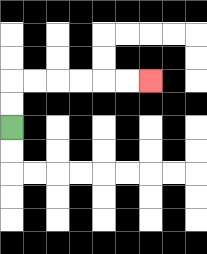{'start': '[0, 5]', 'end': '[6, 3]', 'path_directions': 'U,U,R,R,R,R,R,R', 'path_coordinates': '[[0, 5], [0, 4], [0, 3], [1, 3], [2, 3], [3, 3], [4, 3], [5, 3], [6, 3]]'}